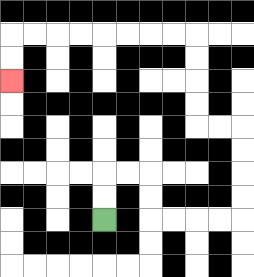{'start': '[4, 9]', 'end': '[0, 3]', 'path_directions': 'U,U,R,R,D,D,R,R,R,R,U,U,U,U,L,L,U,U,U,U,L,L,L,L,L,L,L,L,D,D', 'path_coordinates': '[[4, 9], [4, 8], [4, 7], [5, 7], [6, 7], [6, 8], [6, 9], [7, 9], [8, 9], [9, 9], [10, 9], [10, 8], [10, 7], [10, 6], [10, 5], [9, 5], [8, 5], [8, 4], [8, 3], [8, 2], [8, 1], [7, 1], [6, 1], [5, 1], [4, 1], [3, 1], [2, 1], [1, 1], [0, 1], [0, 2], [0, 3]]'}